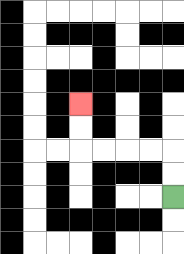{'start': '[7, 8]', 'end': '[3, 4]', 'path_directions': 'U,U,L,L,L,L,U,U', 'path_coordinates': '[[7, 8], [7, 7], [7, 6], [6, 6], [5, 6], [4, 6], [3, 6], [3, 5], [3, 4]]'}